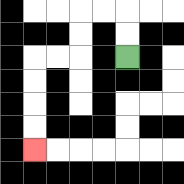{'start': '[5, 2]', 'end': '[1, 6]', 'path_directions': 'U,U,L,L,D,D,L,L,D,D,D,D', 'path_coordinates': '[[5, 2], [5, 1], [5, 0], [4, 0], [3, 0], [3, 1], [3, 2], [2, 2], [1, 2], [1, 3], [1, 4], [1, 5], [1, 6]]'}